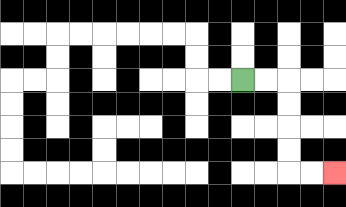{'start': '[10, 3]', 'end': '[14, 7]', 'path_directions': 'R,R,D,D,D,D,R,R', 'path_coordinates': '[[10, 3], [11, 3], [12, 3], [12, 4], [12, 5], [12, 6], [12, 7], [13, 7], [14, 7]]'}